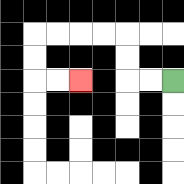{'start': '[7, 3]', 'end': '[3, 3]', 'path_directions': 'L,L,U,U,L,L,L,L,D,D,R,R', 'path_coordinates': '[[7, 3], [6, 3], [5, 3], [5, 2], [5, 1], [4, 1], [3, 1], [2, 1], [1, 1], [1, 2], [1, 3], [2, 3], [3, 3]]'}